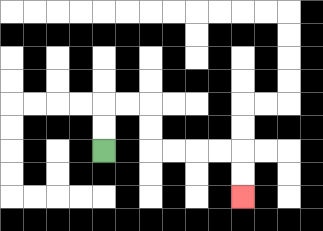{'start': '[4, 6]', 'end': '[10, 8]', 'path_directions': 'U,U,R,R,D,D,R,R,R,R,D,D', 'path_coordinates': '[[4, 6], [4, 5], [4, 4], [5, 4], [6, 4], [6, 5], [6, 6], [7, 6], [8, 6], [9, 6], [10, 6], [10, 7], [10, 8]]'}